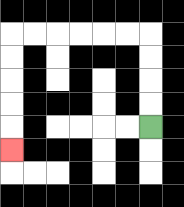{'start': '[6, 5]', 'end': '[0, 6]', 'path_directions': 'U,U,U,U,L,L,L,L,L,L,D,D,D,D,D', 'path_coordinates': '[[6, 5], [6, 4], [6, 3], [6, 2], [6, 1], [5, 1], [4, 1], [3, 1], [2, 1], [1, 1], [0, 1], [0, 2], [0, 3], [0, 4], [0, 5], [0, 6]]'}